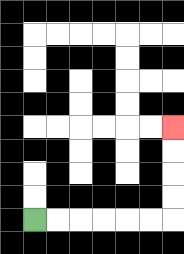{'start': '[1, 9]', 'end': '[7, 5]', 'path_directions': 'R,R,R,R,R,R,U,U,U,U', 'path_coordinates': '[[1, 9], [2, 9], [3, 9], [4, 9], [5, 9], [6, 9], [7, 9], [7, 8], [7, 7], [7, 6], [7, 5]]'}